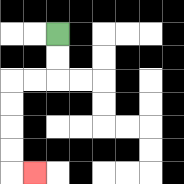{'start': '[2, 1]', 'end': '[1, 7]', 'path_directions': 'D,D,L,L,D,D,D,D,R', 'path_coordinates': '[[2, 1], [2, 2], [2, 3], [1, 3], [0, 3], [0, 4], [0, 5], [0, 6], [0, 7], [1, 7]]'}